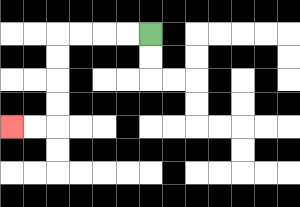{'start': '[6, 1]', 'end': '[0, 5]', 'path_directions': 'L,L,L,L,D,D,D,D,L,L', 'path_coordinates': '[[6, 1], [5, 1], [4, 1], [3, 1], [2, 1], [2, 2], [2, 3], [2, 4], [2, 5], [1, 5], [0, 5]]'}